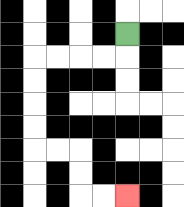{'start': '[5, 1]', 'end': '[5, 8]', 'path_directions': 'D,L,L,L,L,D,D,D,D,R,R,D,D,R,R', 'path_coordinates': '[[5, 1], [5, 2], [4, 2], [3, 2], [2, 2], [1, 2], [1, 3], [1, 4], [1, 5], [1, 6], [2, 6], [3, 6], [3, 7], [3, 8], [4, 8], [5, 8]]'}